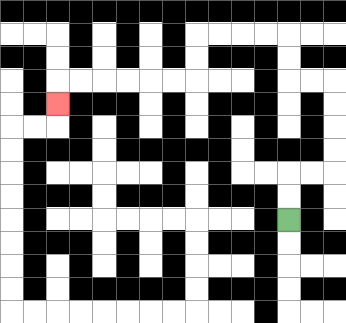{'start': '[12, 9]', 'end': '[2, 4]', 'path_directions': 'U,U,R,R,U,U,U,U,L,L,U,U,L,L,L,L,D,D,L,L,L,L,L,L,D', 'path_coordinates': '[[12, 9], [12, 8], [12, 7], [13, 7], [14, 7], [14, 6], [14, 5], [14, 4], [14, 3], [13, 3], [12, 3], [12, 2], [12, 1], [11, 1], [10, 1], [9, 1], [8, 1], [8, 2], [8, 3], [7, 3], [6, 3], [5, 3], [4, 3], [3, 3], [2, 3], [2, 4]]'}